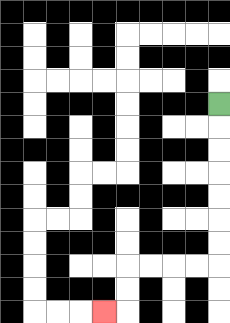{'start': '[9, 4]', 'end': '[4, 13]', 'path_directions': 'D,D,D,D,D,D,D,L,L,L,L,D,D,L', 'path_coordinates': '[[9, 4], [9, 5], [9, 6], [9, 7], [9, 8], [9, 9], [9, 10], [9, 11], [8, 11], [7, 11], [6, 11], [5, 11], [5, 12], [5, 13], [4, 13]]'}